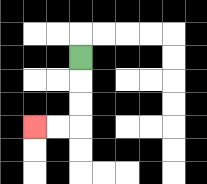{'start': '[3, 2]', 'end': '[1, 5]', 'path_directions': 'D,D,D,L,L', 'path_coordinates': '[[3, 2], [3, 3], [3, 4], [3, 5], [2, 5], [1, 5]]'}